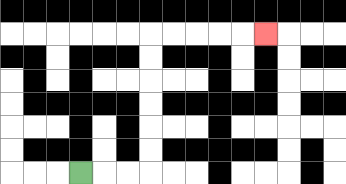{'start': '[3, 7]', 'end': '[11, 1]', 'path_directions': 'R,R,R,U,U,U,U,U,U,R,R,R,R,R', 'path_coordinates': '[[3, 7], [4, 7], [5, 7], [6, 7], [6, 6], [6, 5], [6, 4], [6, 3], [6, 2], [6, 1], [7, 1], [8, 1], [9, 1], [10, 1], [11, 1]]'}